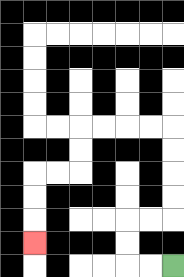{'start': '[7, 11]', 'end': '[1, 10]', 'path_directions': 'L,L,U,U,R,R,U,U,U,U,L,L,L,L,D,D,L,L,D,D,D', 'path_coordinates': '[[7, 11], [6, 11], [5, 11], [5, 10], [5, 9], [6, 9], [7, 9], [7, 8], [7, 7], [7, 6], [7, 5], [6, 5], [5, 5], [4, 5], [3, 5], [3, 6], [3, 7], [2, 7], [1, 7], [1, 8], [1, 9], [1, 10]]'}